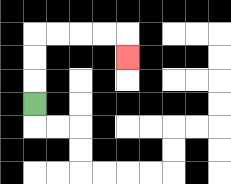{'start': '[1, 4]', 'end': '[5, 2]', 'path_directions': 'U,U,U,R,R,R,R,D', 'path_coordinates': '[[1, 4], [1, 3], [1, 2], [1, 1], [2, 1], [3, 1], [4, 1], [5, 1], [5, 2]]'}